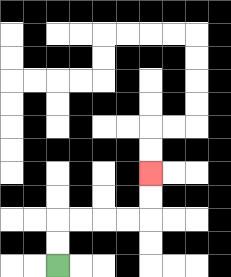{'start': '[2, 11]', 'end': '[6, 7]', 'path_directions': 'U,U,R,R,R,R,U,U', 'path_coordinates': '[[2, 11], [2, 10], [2, 9], [3, 9], [4, 9], [5, 9], [6, 9], [6, 8], [6, 7]]'}